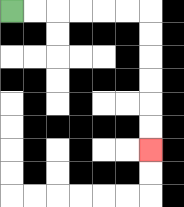{'start': '[0, 0]', 'end': '[6, 6]', 'path_directions': 'R,R,R,R,R,R,D,D,D,D,D,D', 'path_coordinates': '[[0, 0], [1, 0], [2, 0], [3, 0], [4, 0], [5, 0], [6, 0], [6, 1], [6, 2], [6, 3], [6, 4], [6, 5], [6, 6]]'}